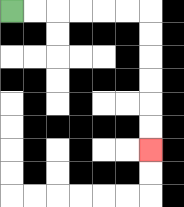{'start': '[0, 0]', 'end': '[6, 6]', 'path_directions': 'R,R,R,R,R,R,D,D,D,D,D,D', 'path_coordinates': '[[0, 0], [1, 0], [2, 0], [3, 0], [4, 0], [5, 0], [6, 0], [6, 1], [6, 2], [6, 3], [6, 4], [6, 5], [6, 6]]'}